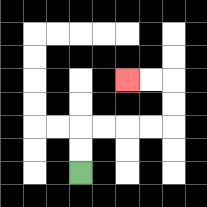{'start': '[3, 7]', 'end': '[5, 3]', 'path_directions': 'U,U,R,R,R,R,U,U,L,L', 'path_coordinates': '[[3, 7], [3, 6], [3, 5], [4, 5], [5, 5], [6, 5], [7, 5], [7, 4], [7, 3], [6, 3], [5, 3]]'}